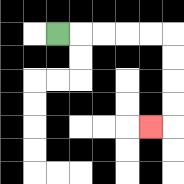{'start': '[2, 1]', 'end': '[6, 5]', 'path_directions': 'R,R,R,R,R,D,D,D,D,L', 'path_coordinates': '[[2, 1], [3, 1], [4, 1], [5, 1], [6, 1], [7, 1], [7, 2], [7, 3], [7, 4], [7, 5], [6, 5]]'}